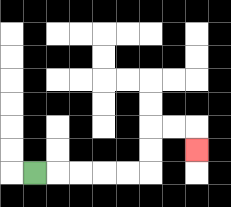{'start': '[1, 7]', 'end': '[8, 6]', 'path_directions': 'R,R,R,R,R,U,U,R,R,D', 'path_coordinates': '[[1, 7], [2, 7], [3, 7], [4, 7], [5, 7], [6, 7], [6, 6], [6, 5], [7, 5], [8, 5], [8, 6]]'}